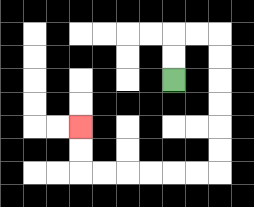{'start': '[7, 3]', 'end': '[3, 5]', 'path_directions': 'U,U,R,R,D,D,D,D,D,D,L,L,L,L,L,L,U,U', 'path_coordinates': '[[7, 3], [7, 2], [7, 1], [8, 1], [9, 1], [9, 2], [9, 3], [9, 4], [9, 5], [9, 6], [9, 7], [8, 7], [7, 7], [6, 7], [5, 7], [4, 7], [3, 7], [3, 6], [3, 5]]'}